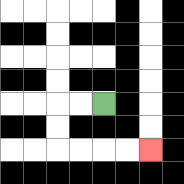{'start': '[4, 4]', 'end': '[6, 6]', 'path_directions': 'L,L,D,D,R,R,R,R', 'path_coordinates': '[[4, 4], [3, 4], [2, 4], [2, 5], [2, 6], [3, 6], [4, 6], [5, 6], [6, 6]]'}